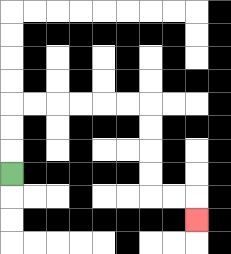{'start': '[0, 7]', 'end': '[8, 9]', 'path_directions': 'U,U,U,R,R,R,R,R,R,D,D,D,D,R,R,D', 'path_coordinates': '[[0, 7], [0, 6], [0, 5], [0, 4], [1, 4], [2, 4], [3, 4], [4, 4], [5, 4], [6, 4], [6, 5], [6, 6], [6, 7], [6, 8], [7, 8], [8, 8], [8, 9]]'}